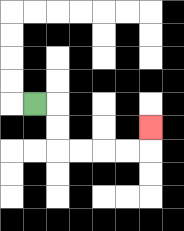{'start': '[1, 4]', 'end': '[6, 5]', 'path_directions': 'R,D,D,R,R,R,R,U', 'path_coordinates': '[[1, 4], [2, 4], [2, 5], [2, 6], [3, 6], [4, 6], [5, 6], [6, 6], [6, 5]]'}